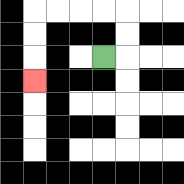{'start': '[4, 2]', 'end': '[1, 3]', 'path_directions': 'R,U,U,L,L,L,L,D,D,D', 'path_coordinates': '[[4, 2], [5, 2], [5, 1], [5, 0], [4, 0], [3, 0], [2, 0], [1, 0], [1, 1], [1, 2], [1, 3]]'}